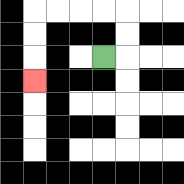{'start': '[4, 2]', 'end': '[1, 3]', 'path_directions': 'R,U,U,L,L,L,L,D,D,D', 'path_coordinates': '[[4, 2], [5, 2], [5, 1], [5, 0], [4, 0], [3, 0], [2, 0], [1, 0], [1, 1], [1, 2], [1, 3]]'}